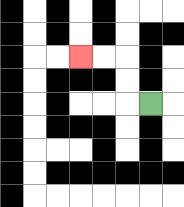{'start': '[6, 4]', 'end': '[3, 2]', 'path_directions': 'L,U,U,L,L', 'path_coordinates': '[[6, 4], [5, 4], [5, 3], [5, 2], [4, 2], [3, 2]]'}